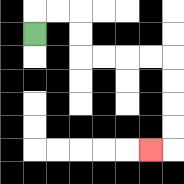{'start': '[1, 1]', 'end': '[6, 6]', 'path_directions': 'U,R,R,D,D,R,R,R,R,D,D,D,D,L', 'path_coordinates': '[[1, 1], [1, 0], [2, 0], [3, 0], [3, 1], [3, 2], [4, 2], [5, 2], [6, 2], [7, 2], [7, 3], [7, 4], [7, 5], [7, 6], [6, 6]]'}